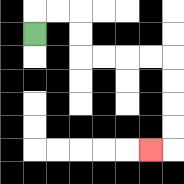{'start': '[1, 1]', 'end': '[6, 6]', 'path_directions': 'U,R,R,D,D,R,R,R,R,D,D,D,D,L', 'path_coordinates': '[[1, 1], [1, 0], [2, 0], [3, 0], [3, 1], [3, 2], [4, 2], [5, 2], [6, 2], [7, 2], [7, 3], [7, 4], [7, 5], [7, 6], [6, 6]]'}